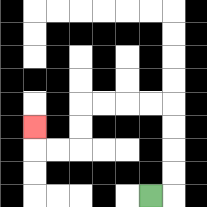{'start': '[6, 8]', 'end': '[1, 5]', 'path_directions': 'R,U,U,U,U,L,L,L,L,D,D,L,L,U', 'path_coordinates': '[[6, 8], [7, 8], [7, 7], [7, 6], [7, 5], [7, 4], [6, 4], [5, 4], [4, 4], [3, 4], [3, 5], [3, 6], [2, 6], [1, 6], [1, 5]]'}